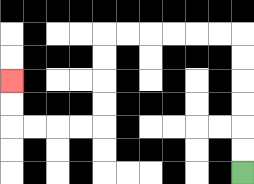{'start': '[10, 7]', 'end': '[0, 3]', 'path_directions': 'U,U,U,U,U,U,L,L,L,L,L,L,D,D,D,D,L,L,L,L,U,U', 'path_coordinates': '[[10, 7], [10, 6], [10, 5], [10, 4], [10, 3], [10, 2], [10, 1], [9, 1], [8, 1], [7, 1], [6, 1], [5, 1], [4, 1], [4, 2], [4, 3], [4, 4], [4, 5], [3, 5], [2, 5], [1, 5], [0, 5], [0, 4], [0, 3]]'}